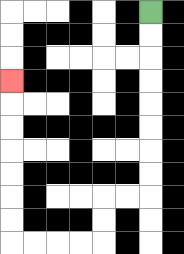{'start': '[6, 0]', 'end': '[0, 3]', 'path_directions': 'D,D,D,D,D,D,D,D,L,L,D,D,L,L,L,L,U,U,U,U,U,U,U', 'path_coordinates': '[[6, 0], [6, 1], [6, 2], [6, 3], [6, 4], [6, 5], [6, 6], [6, 7], [6, 8], [5, 8], [4, 8], [4, 9], [4, 10], [3, 10], [2, 10], [1, 10], [0, 10], [0, 9], [0, 8], [0, 7], [0, 6], [0, 5], [0, 4], [0, 3]]'}